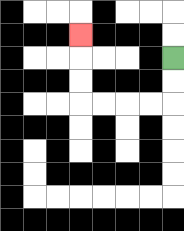{'start': '[7, 2]', 'end': '[3, 1]', 'path_directions': 'D,D,L,L,L,L,U,U,U', 'path_coordinates': '[[7, 2], [7, 3], [7, 4], [6, 4], [5, 4], [4, 4], [3, 4], [3, 3], [3, 2], [3, 1]]'}